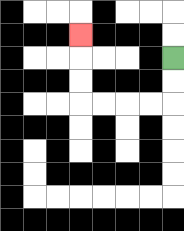{'start': '[7, 2]', 'end': '[3, 1]', 'path_directions': 'D,D,L,L,L,L,U,U,U', 'path_coordinates': '[[7, 2], [7, 3], [7, 4], [6, 4], [5, 4], [4, 4], [3, 4], [3, 3], [3, 2], [3, 1]]'}